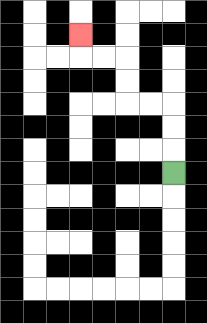{'start': '[7, 7]', 'end': '[3, 1]', 'path_directions': 'U,U,U,L,L,U,U,L,L,U', 'path_coordinates': '[[7, 7], [7, 6], [7, 5], [7, 4], [6, 4], [5, 4], [5, 3], [5, 2], [4, 2], [3, 2], [3, 1]]'}